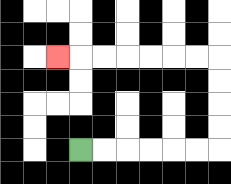{'start': '[3, 6]', 'end': '[2, 2]', 'path_directions': 'R,R,R,R,R,R,U,U,U,U,L,L,L,L,L,L,L', 'path_coordinates': '[[3, 6], [4, 6], [5, 6], [6, 6], [7, 6], [8, 6], [9, 6], [9, 5], [9, 4], [9, 3], [9, 2], [8, 2], [7, 2], [6, 2], [5, 2], [4, 2], [3, 2], [2, 2]]'}